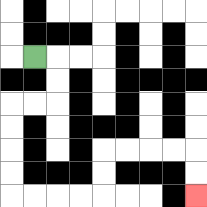{'start': '[1, 2]', 'end': '[8, 8]', 'path_directions': 'R,D,D,L,L,D,D,D,D,R,R,R,R,U,U,R,R,R,R,D,D', 'path_coordinates': '[[1, 2], [2, 2], [2, 3], [2, 4], [1, 4], [0, 4], [0, 5], [0, 6], [0, 7], [0, 8], [1, 8], [2, 8], [3, 8], [4, 8], [4, 7], [4, 6], [5, 6], [6, 6], [7, 6], [8, 6], [8, 7], [8, 8]]'}